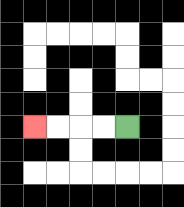{'start': '[5, 5]', 'end': '[1, 5]', 'path_directions': 'L,L,L,L', 'path_coordinates': '[[5, 5], [4, 5], [3, 5], [2, 5], [1, 5]]'}